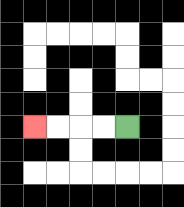{'start': '[5, 5]', 'end': '[1, 5]', 'path_directions': 'L,L,L,L', 'path_coordinates': '[[5, 5], [4, 5], [3, 5], [2, 5], [1, 5]]'}